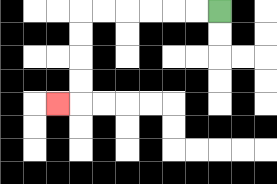{'start': '[9, 0]', 'end': '[2, 4]', 'path_directions': 'L,L,L,L,L,L,D,D,D,D,L', 'path_coordinates': '[[9, 0], [8, 0], [7, 0], [6, 0], [5, 0], [4, 0], [3, 0], [3, 1], [3, 2], [3, 3], [3, 4], [2, 4]]'}